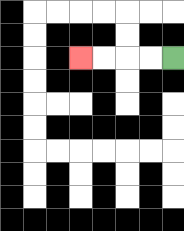{'start': '[7, 2]', 'end': '[3, 2]', 'path_directions': 'L,L,L,L', 'path_coordinates': '[[7, 2], [6, 2], [5, 2], [4, 2], [3, 2]]'}